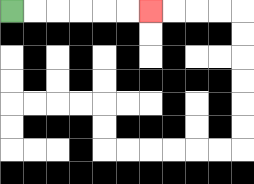{'start': '[0, 0]', 'end': '[6, 0]', 'path_directions': 'R,R,R,R,R,R', 'path_coordinates': '[[0, 0], [1, 0], [2, 0], [3, 0], [4, 0], [5, 0], [6, 0]]'}